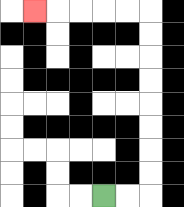{'start': '[4, 8]', 'end': '[1, 0]', 'path_directions': 'R,R,U,U,U,U,U,U,U,U,L,L,L,L,L', 'path_coordinates': '[[4, 8], [5, 8], [6, 8], [6, 7], [6, 6], [6, 5], [6, 4], [6, 3], [6, 2], [6, 1], [6, 0], [5, 0], [4, 0], [3, 0], [2, 0], [1, 0]]'}